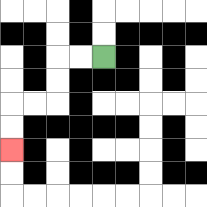{'start': '[4, 2]', 'end': '[0, 6]', 'path_directions': 'L,L,D,D,L,L,D,D', 'path_coordinates': '[[4, 2], [3, 2], [2, 2], [2, 3], [2, 4], [1, 4], [0, 4], [0, 5], [0, 6]]'}